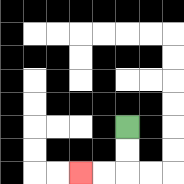{'start': '[5, 5]', 'end': '[3, 7]', 'path_directions': 'D,D,L,L', 'path_coordinates': '[[5, 5], [5, 6], [5, 7], [4, 7], [3, 7]]'}